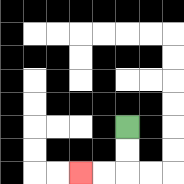{'start': '[5, 5]', 'end': '[3, 7]', 'path_directions': 'D,D,L,L', 'path_coordinates': '[[5, 5], [5, 6], [5, 7], [4, 7], [3, 7]]'}